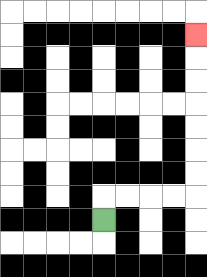{'start': '[4, 9]', 'end': '[8, 1]', 'path_directions': 'U,R,R,R,R,U,U,U,U,U,U,U', 'path_coordinates': '[[4, 9], [4, 8], [5, 8], [6, 8], [7, 8], [8, 8], [8, 7], [8, 6], [8, 5], [8, 4], [8, 3], [8, 2], [8, 1]]'}